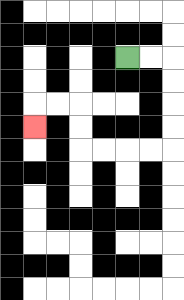{'start': '[5, 2]', 'end': '[1, 5]', 'path_directions': 'R,R,D,D,D,D,L,L,L,L,U,U,L,L,D', 'path_coordinates': '[[5, 2], [6, 2], [7, 2], [7, 3], [7, 4], [7, 5], [7, 6], [6, 6], [5, 6], [4, 6], [3, 6], [3, 5], [3, 4], [2, 4], [1, 4], [1, 5]]'}